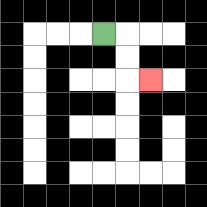{'start': '[4, 1]', 'end': '[6, 3]', 'path_directions': 'R,D,D,R', 'path_coordinates': '[[4, 1], [5, 1], [5, 2], [5, 3], [6, 3]]'}